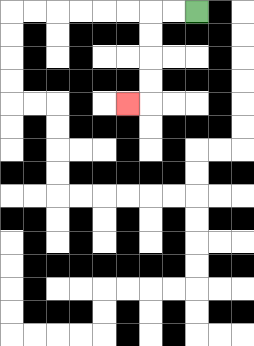{'start': '[8, 0]', 'end': '[5, 4]', 'path_directions': 'L,L,D,D,D,D,L', 'path_coordinates': '[[8, 0], [7, 0], [6, 0], [6, 1], [6, 2], [6, 3], [6, 4], [5, 4]]'}